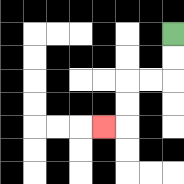{'start': '[7, 1]', 'end': '[4, 5]', 'path_directions': 'D,D,L,L,D,D,L', 'path_coordinates': '[[7, 1], [7, 2], [7, 3], [6, 3], [5, 3], [5, 4], [5, 5], [4, 5]]'}